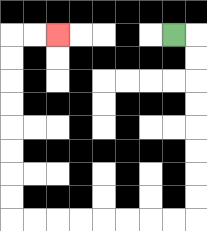{'start': '[7, 1]', 'end': '[2, 1]', 'path_directions': 'R,D,D,D,D,D,D,D,D,L,L,L,L,L,L,L,L,U,U,U,U,U,U,U,U,R,R', 'path_coordinates': '[[7, 1], [8, 1], [8, 2], [8, 3], [8, 4], [8, 5], [8, 6], [8, 7], [8, 8], [8, 9], [7, 9], [6, 9], [5, 9], [4, 9], [3, 9], [2, 9], [1, 9], [0, 9], [0, 8], [0, 7], [0, 6], [0, 5], [0, 4], [0, 3], [0, 2], [0, 1], [1, 1], [2, 1]]'}